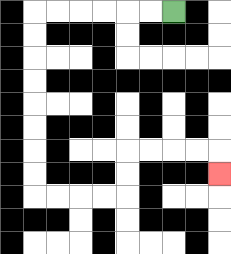{'start': '[7, 0]', 'end': '[9, 7]', 'path_directions': 'L,L,L,L,L,L,D,D,D,D,D,D,D,D,R,R,R,R,U,U,R,R,R,R,D', 'path_coordinates': '[[7, 0], [6, 0], [5, 0], [4, 0], [3, 0], [2, 0], [1, 0], [1, 1], [1, 2], [1, 3], [1, 4], [1, 5], [1, 6], [1, 7], [1, 8], [2, 8], [3, 8], [4, 8], [5, 8], [5, 7], [5, 6], [6, 6], [7, 6], [8, 6], [9, 6], [9, 7]]'}